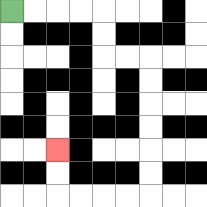{'start': '[0, 0]', 'end': '[2, 6]', 'path_directions': 'R,R,R,R,D,D,R,R,D,D,D,D,D,D,L,L,L,L,U,U', 'path_coordinates': '[[0, 0], [1, 0], [2, 0], [3, 0], [4, 0], [4, 1], [4, 2], [5, 2], [6, 2], [6, 3], [6, 4], [6, 5], [6, 6], [6, 7], [6, 8], [5, 8], [4, 8], [3, 8], [2, 8], [2, 7], [2, 6]]'}